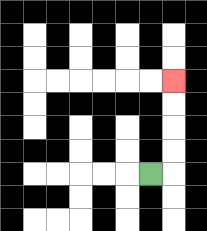{'start': '[6, 7]', 'end': '[7, 3]', 'path_directions': 'R,U,U,U,U', 'path_coordinates': '[[6, 7], [7, 7], [7, 6], [7, 5], [7, 4], [7, 3]]'}